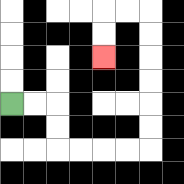{'start': '[0, 4]', 'end': '[4, 2]', 'path_directions': 'R,R,D,D,R,R,R,R,U,U,U,U,U,U,L,L,D,D', 'path_coordinates': '[[0, 4], [1, 4], [2, 4], [2, 5], [2, 6], [3, 6], [4, 6], [5, 6], [6, 6], [6, 5], [6, 4], [6, 3], [6, 2], [6, 1], [6, 0], [5, 0], [4, 0], [4, 1], [4, 2]]'}